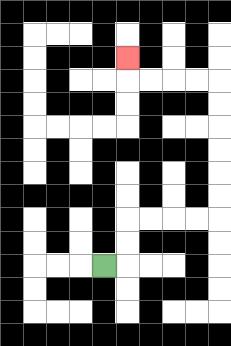{'start': '[4, 11]', 'end': '[5, 2]', 'path_directions': 'R,U,U,R,R,R,R,U,U,U,U,U,U,L,L,L,L,U', 'path_coordinates': '[[4, 11], [5, 11], [5, 10], [5, 9], [6, 9], [7, 9], [8, 9], [9, 9], [9, 8], [9, 7], [9, 6], [9, 5], [9, 4], [9, 3], [8, 3], [7, 3], [6, 3], [5, 3], [5, 2]]'}